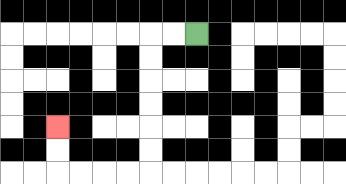{'start': '[8, 1]', 'end': '[2, 5]', 'path_directions': 'L,L,D,D,D,D,D,D,L,L,L,L,U,U', 'path_coordinates': '[[8, 1], [7, 1], [6, 1], [6, 2], [6, 3], [6, 4], [6, 5], [6, 6], [6, 7], [5, 7], [4, 7], [3, 7], [2, 7], [2, 6], [2, 5]]'}